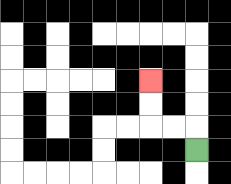{'start': '[8, 6]', 'end': '[6, 3]', 'path_directions': 'U,L,L,U,U', 'path_coordinates': '[[8, 6], [8, 5], [7, 5], [6, 5], [6, 4], [6, 3]]'}